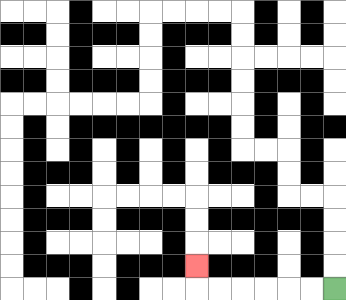{'start': '[14, 12]', 'end': '[8, 11]', 'path_directions': 'L,L,L,L,L,L,U', 'path_coordinates': '[[14, 12], [13, 12], [12, 12], [11, 12], [10, 12], [9, 12], [8, 12], [8, 11]]'}